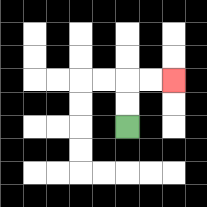{'start': '[5, 5]', 'end': '[7, 3]', 'path_directions': 'U,U,R,R', 'path_coordinates': '[[5, 5], [5, 4], [5, 3], [6, 3], [7, 3]]'}